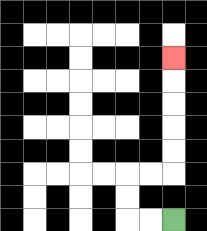{'start': '[7, 9]', 'end': '[7, 2]', 'path_directions': 'L,L,U,U,R,R,U,U,U,U,U', 'path_coordinates': '[[7, 9], [6, 9], [5, 9], [5, 8], [5, 7], [6, 7], [7, 7], [7, 6], [7, 5], [7, 4], [7, 3], [7, 2]]'}